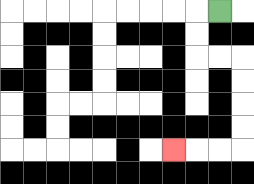{'start': '[9, 0]', 'end': '[7, 6]', 'path_directions': 'L,D,D,R,R,D,D,D,D,L,L,L', 'path_coordinates': '[[9, 0], [8, 0], [8, 1], [8, 2], [9, 2], [10, 2], [10, 3], [10, 4], [10, 5], [10, 6], [9, 6], [8, 6], [7, 6]]'}